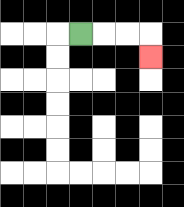{'start': '[3, 1]', 'end': '[6, 2]', 'path_directions': 'R,R,R,D', 'path_coordinates': '[[3, 1], [4, 1], [5, 1], [6, 1], [6, 2]]'}